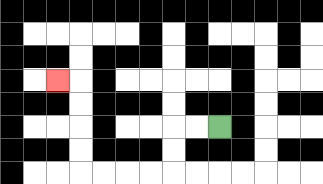{'start': '[9, 5]', 'end': '[2, 3]', 'path_directions': 'L,L,D,D,L,L,L,L,U,U,U,U,L', 'path_coordinates': '[[9, 5], [8, 5], [7, 5], [7, 6], [7, 7], [6, 7], [5, 7], [4, 7], [3, 7], [3, 6], [3, 5], [3, 4], [3, 3], [2, 3]]'}